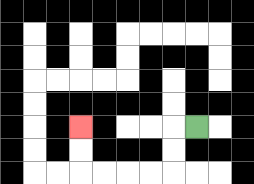{'start': '[8, 5]', 'end': '[3, 5]', 'path_directions': 'L,D,D,L,L,L,L,U,U', 'path_coordinates': '[[8, 5], [7, 5], [7, 6], [7, 7], [6, 7], [5, 7], [4, 7], [3, 7], [3, 6], [3, 5]]'}